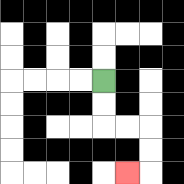{'start': '[4, 3]', 'end': '[5, 7]', 'path_directions': 'D,D,R,R,D,D,L', 'path_coordinates': '[[4, 3], [4, 4], [4, 5], [5, 5], [6, 5], [6, 6], [6, 7], [5, 7]]'}